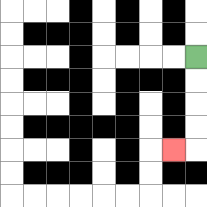{'start': '[8, 2]', 'end': '[7, 6]', 'path_directions': 'D,D,D,D,L', 'path_coordinates': '[[8, 2], [8, 3], [8, 4], [8, 5], [8, 6], [7, 6]]'}